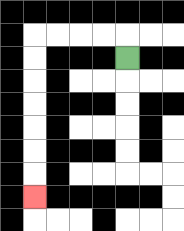{'start': '[5, 2]', 'end': '[1, 8]', 'path_directions': 'U,L,L,L,L,D,D,D,D,D,D,D', 'path_coordinates': '[[5, 2], [5, 1], [4, 1], [3, 1], [2, 1], [1, 1], [1, 2], [1, 3], [1, 4], [1, 5], [1, 6], [1, 7], [1, 8]]'}